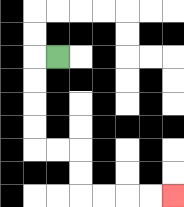{'start': '[2, 2]', 'end': '[7, 8]', 'path_directions': 'L,D,D,D,D,R,R,D,D,R,R,R,R', 'path_coordinates': '[[2, 2], [1, 2], [1, 3], [1, 4], [1, 5], [1, 6], [2, 6], [3, 6], [3, 7], [3, 8], [4, 8], [5, 8], [6, 8], [7, 8]]'}